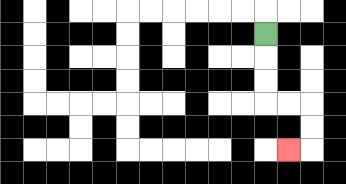{'start': '[11, 1]', 'end': '[12, 6]', 'path_directions': 'D,D,D,R,R,D,D,L', 'path_coordinates': '[[11, 1], [11, 2], [11, 3], [11, 4], [12, 4], [13, 4], [13, 5], [13, 6], [12, 6]]'}